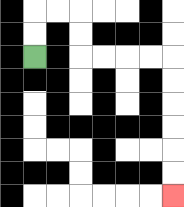{'start': '[1, 2]', 'end': '[7, 8]', 'path_directions': 'U,U,R,R,D,D,R,R,R,R,D,D,D,D,D,D', 'path_coordinates': '[[1, 2], [1, 1], [1, 0], [2, 0], [3, 0], [3, 1], [3, 2], [4, 2], [5, 2], [6, 2], [7, 2], [7, 3], [7, 4], [7, 5], [7, 6], [7, 7], [7, 8]]'}